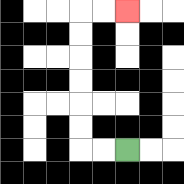{'start': '[5, 6]', 'end': '[5, 0]', 'path_directions': 'L,L,U,U,U,U,U,U,R,R', 'path_coordinates': '[[5, 6], [4, 6], [3, 6], [3, 5], [3, 4], [3, 3], [3, 2], [3, 1], [3, 0], [4, 0], [5, 0]]'}